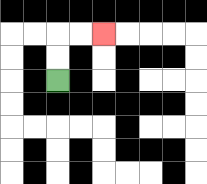{'start': '[2, 3]', 'end': '[4, 1]', 'path_directions': 'U,U,R,R', 'path_coordinates': '[[2, 3], [2, 2], [2, 1], [3, 1], [4, 1]]'}